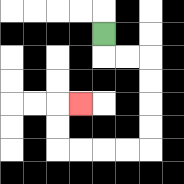{'start': '[4, 1]', 'end': '[3, 4]', 'path_directions': 'D,R,R,D,D,D,D,L,L,L,L,U,U,R', 'path_coordinates': '[[4, 1], [4, 2], [5, 2], [6, 2], [6, 3], [6, 4], [6, 5], [6, 6], [5, 6], [4, 6], [3, 6], [2, 6], [2, 5], [2, 4], [3, 4]]'}